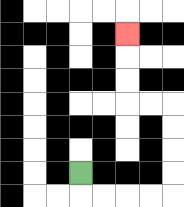{'start': '[3, 7]', 'end': '[5, 1]', 'path_directions': 'D,R,R,R,R,U,U,U,U,L,L,U,U,U', 'path_coordinates': '[[3, 7], [3, 8], [4, 8], [5, 8], [6, 8], [7, 8], [7, 7], [7, 6], [7, 5], [7, 4], [6, 4], [5, 4], [5, 3], [5, 2], [5, 1]]'}